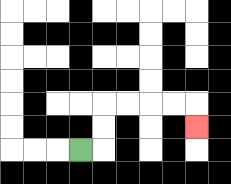{'start': '[3, 6]', 'end': '[8, 5]', 'path_directions': 'R,U,U,R,R,R,R,D', 'path_coordinates': '[[3, 6], [4, 6], [4, 5], [4, 4], [5, 4], [6, 4], [7, 4], [8, 4], [8, 5]]'}